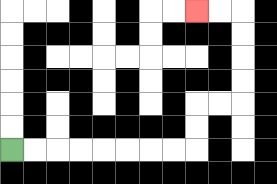{'start': '[0, 6]', 'end': '[8, 0]', 'path_directions': 'R,R,R,R,R,R,R,R,U,U,R,R,U,U,U,U,L,L', 'path_coordinates': '[[0, 6], [1, 6], [2, 6], [3, 6], [4, 6], [5, 6], [6, 6], [7, 6], [8, 6], [8, 5], [8, 4], [9, 4], [10, 4], [10, 3], [10, 2], [10, 1], [10, 0], [9, 0], [8, 0]]'}